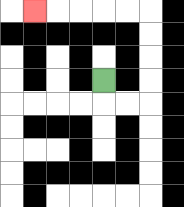{'start': '[4, 3]', 'end': '[1, 0]', 'path_directions': 'D,R,R,U,U,U,U,L,L,L,L,L', 'path_coordinates': '[[4, 3], [4, 4], [5, 4], [6, 4], [6, 3], [6, 2], [6, 1], [6, 0], [5, 0], [4, 0], [3, 0], [2, 0], [1, 0]]'}